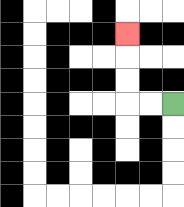{'start': '[7, 4]', 'end': '[5, 1]', 'path_directions': 'L,L,U,U,U', 'path_coordinates': '[[7, 4], [6, 4], [5, 4], [5, 3], [5, 2], [5, 1]]'}